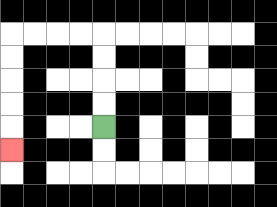{'start': '[4, 5]', 'end': '[0, 6]', 'path_directions': 'U,U,U,U,L,L,L,L,D,D,D,D,D', 'path_coordinates': '[[4, 5], [4, 4], [4, 3], [4, 2], [4, 1], [3, 1], [2, 1], [1, 1], [0, 1], [0, 2], [0, 3], [0, 4], [0, 5], [0, 6]]'}